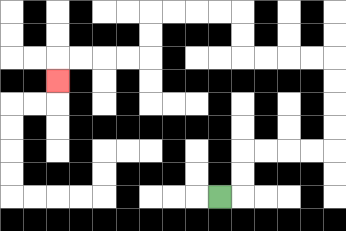{'start': '[9, 8]', 'end': '[2, 3]', 'path_directions': 'R,U,U,R,R,R,R,U,U,U,U,L,L,L,L,U,U,L,L,L,L,D,D,L,L,L,L,D', 'path_coordinates': '[[9, 8], [10, 8], [10, 7], [10, 6], [11, 6], [12, 6], [13, 6], [14, 6], [14, 5], [14, 4], [14, 3], [14, 2], [13, 2], [12, 2], [11, 2], [10, 2], [10, 1], [10, 0], [9, 0], [8, 0], [7, 0], [6, 0], [6, 1], [6, 2], [5, 2], [4, 2], [3, 2], [2, 2], [2, 3]]'}